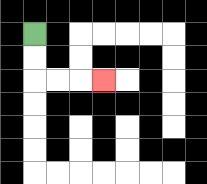{'start': '[1, 1]', 'end': '[4, 3]', 'path_directions': 'D,D,R,R,R', 'path_coordinates': '[[1, 1], [1, 2], [1, 3], [2, 3], [3, 3], [4, 3]]'}